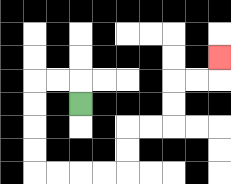{'start': '[3, 4]', 'end': '[9, 2]', 'path_directions': 'U,L,L,D,D,D,D,R,R,R,R,U,U,R,R,U,U,R,R,U', 'path_coordinates': '[[3, 4], [3, 3], [2, 3], [1, 3], [1, 4], [1, 5], [1, 6], [1, 7], [2, 7], [3, 7], [4, 7], [5, 7], [5, 6], [5, 5], [6, 5], [7, 5], [7, 4], [7, 3], [8, 3], [9, 3], [9, 2]]'}